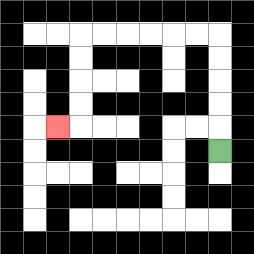{'start': '[9, 6]', 'end': '[2, 5]', 'path_directions': 'U,U,U,U,U,L,L,L,L,L,L,D,D,D,D,L', 'path_coordinates': '[[9, 6], [9, 5], [9, 4], [9, 3], [9, 2], [9, 1], [8, 1], [7, 1], [6, 1], [5, 1], [4, 1], [3, 1], [3, 2], [3, 3], [3, 4], [3, 5], [2, 5]]'}